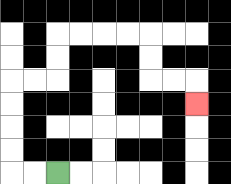{'start': '[2, 7]', 'end': '[8, 4]', 'path_directions': 'L,L,U,U,U,U,R,R,U,U,R,R,R,R,D,D,R,R,D', 'path_coordinates': '[[2, 7], [1, 7], [0, 7], [0, 6], [0, 5], [0, 4], [0, 3], [1, 3], [2, 3], [2, 2], [2, 1], [3, 1], [4, 1], [5, 1], [6, 1], [6, 2], [6, 3], [7, 3], [8, 3], [8, 4]]'}